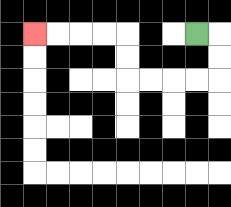{'start': '[8, 1]', 'end': '[1, 1]', 'path_directions': 'R,D,D,L,L,L,L,U,U,L,L,L,L', 'path_coordinates': '[[8, 1], [9, 1], [9, 2], [9, 3], [8, 3], [7, 3], [6, 3], [5, 3], [5, 2], [5, 1], [4, 1], [3, 1], [2, 1], [1, 1]]'}